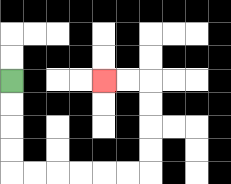{'start': '[0, 3]', 'end': '[4, 3]', 'path_directions': 'D,D,D,D,R,R,R,R,R,R,U,U,U,U,L,L', 'path_coordinates': '[[0, 3], [0, 4], [0, 5], [0, 6], [0, 7], [1, 7], [2, 7], [3, 7], [4, 7], [5, 7], [6, 7], [6, 6], [6, 5], [6, 4], [6, 3], [5, 3], [4, 3]]'}